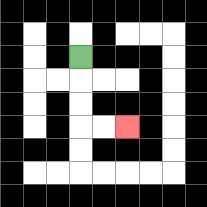{'start': '[3, 2]', 'end': '[5, 5]', 'path_directions': 'D,D,D,R,R', 'path_coordinates': '[[3, 2], [3, 3], [3, 4], [3, 5], [4, 5], [5, 5]]'}